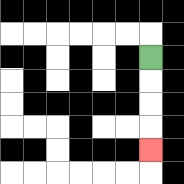{'start': '[6, 2]', 'end': '[6, 6]', 'path_directions': 'D,D,D,D', 'path_coordinates': '[[6, 2], [6, 3], [6, 4], [6, 5], [6, 6]]'}